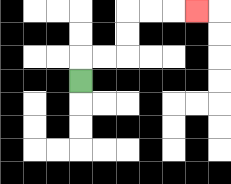{'start': '[3, 3]', 'end': '[8, 0]', 'path_directions': 'U,R,R,U,U,R,R,R', 'path_coordinates': '[[3, 3], [3, 2], [4, 2], [5, 2], [5, 1], [5, 0], [6, 0], [7, 0], [8, 0]]'}